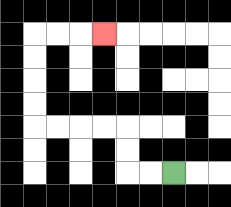{'start': '[7, 7]', 'end': '[4, 1]', 'path_directions': 'L,L,U,U,L,L,L,L,U,U,U,U,R,R,R', 'path_coordinates': '[[7, 7], [6, 7], [5, 7], [5, 6], [5, 5], [4, 5], [3, 5], [2, 5], [1, 5], [1, 4], [1, 3], [1, 2], [1, 1], [2, 1], [3, 1], [4, 1]]'}